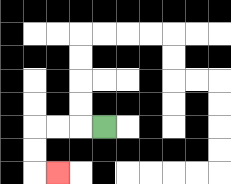{'start': '[4, 5]', 'end': '[2, 7]', 'path_directions': 'L,L,L,D,D,R', 'path_coordinates': '[[4, 5], [3, 5], [2, 5], [1, 5], [1, 6], [1, 7], [2, 7]]'}